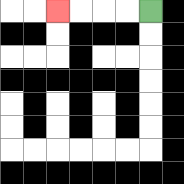{'start': '[6, 0]', 'end': '[2, 0]', 'path_directions': 'L,L,L,L', 'path_coordinates': '[[6, 0], [5, 0], [4, 0], [3, 0], [2, 0]]'}